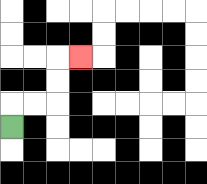{'start': '[0, 5]', 'end': '[3, 2]', 'path_directions': 'U,R,R,U,U,R', 'path_coordinates': '[[0, 5], [0, 4], [1, 4], [2, 4], [2, 3], [2, 2], [3, 2]]'}